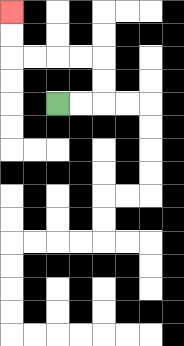{'start': '[2, 4]', 'end': '[0, 0]', 'path_directions': 'R,R,U,U,L,L,L,L,U,U', 'path_coordinates': '[[2, 4], [3, 4], [4, 4], [4, 3], [4, 2], [3, 2], [2, 2], [1, 2], [0, 2], [0, 1], [0, 0]]'}